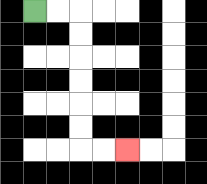{'start': '[1, 0]', 'end': '[5, 6]', 'path_directions': 'R,R,D,D,D,D,D,D,R,R', 'path_coordinates': '[[1, 0], [2, 0], [3, 0], [3, 1], [3, 2], [3, 3], [3, 4], [3, 5], [3, 6], [4, 6], [5, 6]]'}